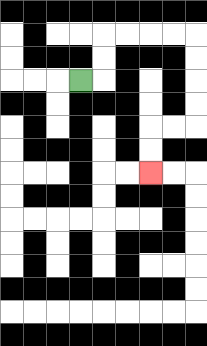{'start': '[3, 3]', 'end': '[6, 7]', 'path_directions': 'R,U,U,R,R,R,R,D,D,D,D,L,L,D,D', 'path_coordinates': '[[3, 3], [4, 3], [4, 2], [4, 1], [5, 1], [6, 1], [7, 1], [8, 1], [8, 2], [8, 3], [8, 4], [8, 5], [7, 5], [6, 5], [6, 6], [6, 7]]'}